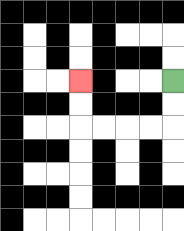{'start': '[7, 3]', 'end': '[3, 3]', 'path_directions': 'D,D,L,L,L,L,U,U', 'path_coordinates': '[[7, 3], [7, 4], [7, 5], [6, 5], [5, 5], [4, 5], [3, 5], [3, 4], [3, 3]]'}